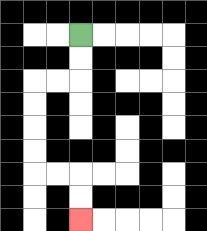{'start': '[3, 1]', 'end': '[3, 9]', 'path_directions': 'D,D,L,L,D,D,D,D,R,R,D,D', 'path_coordinates': '[[3, 1], [3, 2], [3, 3], [2, 3], [1, 3], [1, 4], [1, 5], [1, 6], [1, 7], [2, 7], [3, 7], [3, 8], [3, 9]]'}